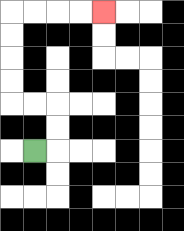{'start': '[1, 6]', 'end': '[4, 0]', 'path_directions': 'R,U,U,L,L,U,U,U,U,R,R,R,R', 'path_coordinates': '[[1, 6], [2, 6], [2, 5], [2, 4], [1, 4], [0, 4], [0, 3], [0, 2], [0, 1], [0, 0], [1, 0], [2, 0], [3, 0], [4, 0]]'}